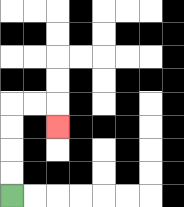{'start': '[0, 8]', 'end': '[2, 5]', 'path_directions': 'U,U,U,U,R,R,D', 'path_coordinates': '[[0, 8], [0, 7], [0, 6], [0, 5], [0, 4], [1, 4], [2, 4], [2, 5]]'}